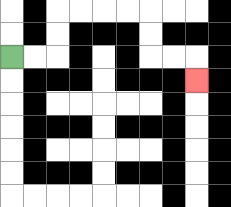{'start': '[0, 2]', 'end': '[8, 3]', 'path_directions': 'R,R,U,U,R,R,R,R,D,D,R,R,D', 'path_coordinates': '[[0, 2], [1, 2], [2, 2], [2, 1], [2, 0], [3, 0], [4, 0], [5, 0], [6, 0], [6, 1], [6, 2], [7, 2], [8, 2], [8, 3]]'}